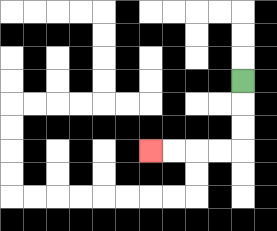{'start': '[10, 3]', 'end': '[6, 6]', 'path_directions': 'D,D,D,L,L,L,L', 'path_coordinates': '[[10, 3], [10, 4], [10, 5], [10, 6], [9, 6], [8, 6], [7, 6], [6, 6]]'}